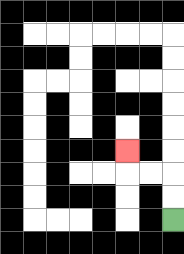{'start': '[7, 9]', 'end': '[5, 6]', 'path_directions': 'U,U,L,L,U', 'path_coordinates': '[[7, 9], [7, 8], [7, 7], [6, 7], [5, 7], [5, 6]]'}